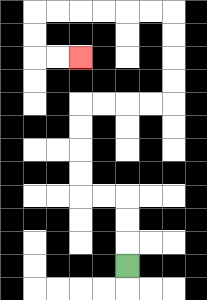{'start': '[5, 11]', 'end': '[3, 2]', 'path_directions': 'U,U,U,L,L,U,U,U,U,R,R,R,R,U,U,U,U,L,L,L,L,L,L,D,D,R,R', 'path_coordinates': '[[5, 11], [5, 10], [5, 9], [5, 8], [4, 8], [3, 8], [3, 7], [3, 6], [3, 5], [3, 4], [4, 4], [5, 4], [6, 4], [7, 4], [7, 3], [7, 2], [7, 1], [7, 0], [6, 0], [5, 0], [4, 0], [3, 0], [2, 0], [1, 0], [1, 1], [1, 2], [2, 2], [3, 2]]'}